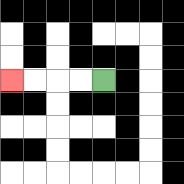{'start': '[4, 3]', 'end': '[0, 3]', 'path_directions': 'L,L,L,L', 'path_coordinates': '[[4, 3], [3, 3], [2, 3], [1, 3], [0, 3]]'}